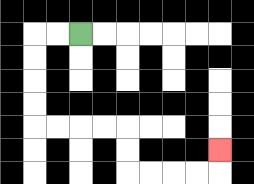{'start': '[3, 1]', 'end': '[9, 6]', 'path_directions': 'L,L,D,D,D,D,R,R,R,R,D,D,R,R,R,R,U', 'path_coordinates': '[[3, 1], [2, 1], [1, 1], [1, 2], [1, 3], [1, 4], [1, 5], [2, 5], [3, 5], [4, 5], [5, 5], [5, 6], [5, 7], [6, 7], [7, 7], [8, 7], [9, 7], [9, 6]]'}